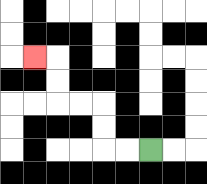{'start': '[6, 6]', 'end': '[1, 2]', 'path_directions': 'L,L,U,U,L,L,U,U,L', 'path_coordinates': '[[6, 6], [5, 6], [4, 6], [4, 5], [4, 4], [3, 4], [2, 4], [2, 3], [2, 2], [1, 2]]'}